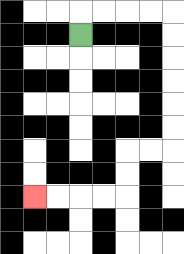{'start': '[3, 1]', 'end': '[1, 8]', 'path_directions': 'U,R,R,R,R,D,D,D,D,D,D,L,L,D,D,L,L,L,L', 'path_coordinates': '[[3, 1], [3, 0], [4, 0], [5, 0], [6, 0], [7, 0], [7, 1], [7, 2], [7, 3], [7, 4], [7, 5], [7, 6], [6, 6], [5, 6], [5, 7], [5, 8], [4, 8], [3, 8], [2, 8], [1, 8]]'}